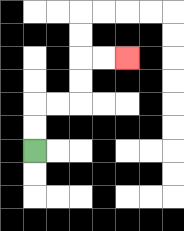{'start': '[1, 6]', 'end': '[5, 2]', 'path_directions': 'U,U,R,R,U,U,R,R', 'path_coordinates': '[[1, 6], [1, 5], [1, 4], [2, 4], [3, 4], [3, 3], [3, 2], [4, 2], [5, 2]]'}